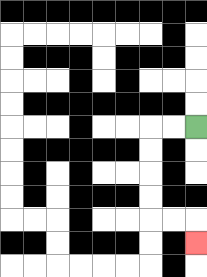{'start': '[8, 5]', 'end': '[8, 10]', 'path_directions': 'L,L,D,D,D,D,R,R,D', 'path_coordinates': '[[8, 5], [7, 5], [6, 5], [6, 6], [6, 7], [6, 8], [6, 9], [7, 9], [8, 9], [8, 10]]'}